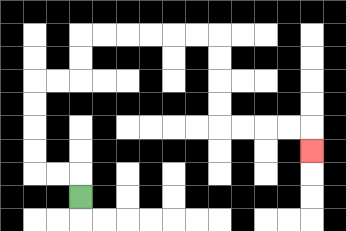{'start': '[3, 8]', 'end': '[13, 6]', 'path_directions': 'U,L,L,U,U,U,U,R,R,U,U,R,R,R,R,R,R,D,D,D,D,R,R,R,R,D', 'path_coordinates': '[[3, 8], [3, 7], [2, 7], [1, 7], [1, 6], [1, 5], [1, 4], [1, 3], [2, 3], [3, 3], [3, 2], [3, 1], [4, 1], [5, 1], [6, 1], [7, 1], [8, 1], [9, 1], [9, 2], [9, 3], [9, 4], [9, 5], [10, 5], [11, 5], [12, 5], [13, 5], [13, 6]]'}